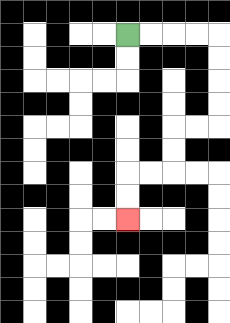{'start': '[5, 1]', 'end': '[5, 9]', 'path_directions': 'R,R,R,R,D,D,D,D,L,L,D,D,L,L,D,D', 'path_coordinates': '[[5, 1], [6, 1], [7, 1], [8, 1], [9, 1], [9, 2], [9, 3], [9, 4], [9, 5], [8, 5], [7, 5], [7, 6], [7, 7], [6, 7], [5, 7], [5, 8], [5, 9]]'}